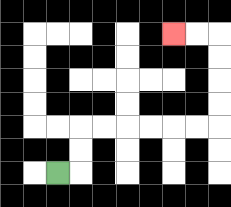{'start': '[2, 7]', 'end': '[7, 1]', 'path_directions': 'R,U,U,R,R,R,R,R,R,U,U,U,U,L,L', 'path_coordinates': '[[2, 7], [3, 7], [3, 6], [3, 5], [4, 5], [5, 5], [6, 5], [7, 5], [8, 5], [9, 5], [9, 4], [9, 3], [9, 2], [9, 1], [8, 1], [7, 1]]'}